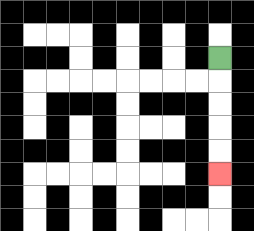{'start': '[9, 2]', 'end': '[9, 7]', 'path_directions': 'D,D,D,D,D', 'path_coordinates': '[[9, 2], [9, 3], [9, 4], [9, 5], [9, 6], [9, 7]]'}